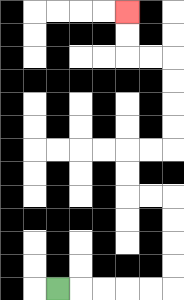{'start': '[2, 12]', 'end': '[5, 0]', 'path_directions': 'R,R,R,R,R,U,U,U,U,L,L,U,U,R,R,U,U,U,U,L,L,U,U', 'path_coordinates': '[[2, 12], [3, 12], [4, 12], [5, 12], [6, 12], [7, 12], [7, 11], [7, 10], [7, 9], [7, 8], [6, 8], [5, 8], [5, 7], [5, 6], [6, 6], [7, 6], [7, 5], [7, 4], [7, 3], [7, 2], [6, 2], [5, 2], [5, 1], [5, 0]]'}